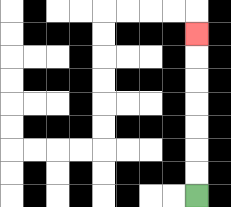{'start': '[8, 8]', 'end': '[8, 1]', 'path_directions': 'U,U,U,U,U,U,U', 'path_coordinates': '[[8, 8], [8, 7], [8, 6], [8, 5], [8, 4], [8, 3], [8, 2], [8, 1]]'}